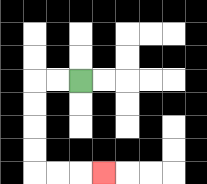{'start': '[3, 3]', 'end': '[4, 7]', 'path_directions': 'L,L,D,D,D,D,R,R,R', 'path_coordinates': '[[3, 3], [2, 3], [1, 3], [1, 4], [1, 5], [1, 6], [1, 7], [2, 7], [3, 7], [4, 7]]'}